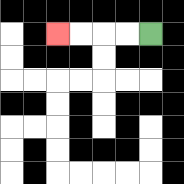{'start': '[6, 1]', 'end': '[2, 1]', 'path_directions': 'L,L,L,L', 'path_coordinates': '[[6, 1], [5, 1], [4, 1], [3, 1], [2, 1]]'}